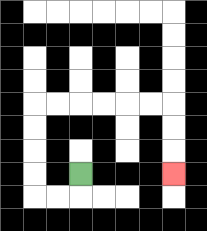{'start': '[3, 7]', 'end': '[7, 7]', 'path_directions': 'D,L,L,U,U,U,U,R,R,R,R,R,R,D,D,D', 'path_coordinates': '[[3, 7], [3, 8], [2, 8], [1, 8], [1, 7], [1, 6], [1, 5], [1, 4], [2, 4], [3, 4], [4, 4], [5, 4], [6, 4], [7, 4], [7, 5], [7, 6], [7, 7]]'}